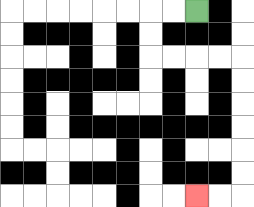{'start': '[8, 0]', 'end': '[8, 8]', 'path_directions': 'L,L,D,D,R,R,R,R,D,D,D,D,D,D,L,L', 'path_coordinates': '[[8, 0], [7, 0], [6, 0], [6, 1], [6, 2], [7, 2], [8, 2], [9, 2], [10, 2], [10, 3], [10, 4], [10, 5], [10, 6], [10, 7], [10, 8], [9, 8], [8, 8]]'}